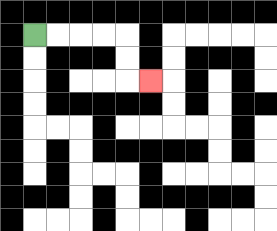{'start': '[1, 1]', 'end': '[6, 3]', 'path_directions': 'R,R,R,R,D,D,R', 'path_coordinates': '[[1, 1], [2, 1], [3, 1], [4, 1], [5, 1], [5, 2], [5, 3], [6, 3]]'}